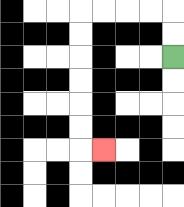{'start': '[7, 2]', 'end': '[4, 6]', 'path_directions': 'U,U,L,L,L,L,D,D,D,D,D,D,R', 'path_coordinates': '[[7, 2], [7, 1], [7, 0], [6, 0], [5, 0], [4, 0], [3, 0], [3, 1], [3, 2], [3, 3], [3, 4], [3, 5], [3, 6], [4, 6]]'}